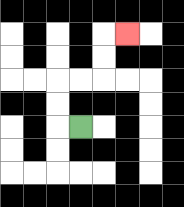{'start': '[3, 5]', 'end': '[5, 1]', 'path_directions': 'L,U,U,R,R,U,U,R', 'path_coordinates': '[[3, 5], [2, 5], [2, 4], [2, 3], [3, 3], [4, 3], [4, 2], [4, 1], [5, 1]]'}